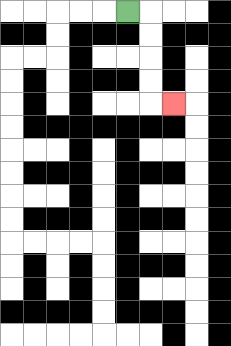{'start': '[5, 0]', 'end': '[7, 4]', 'path_directions': 'R,D,D,D,D,R', 'path_coordinates': '[[5, 0], [6, 0], [6, 1], [6, 2], [6, 3], [6, 4], [7, 4]]'}